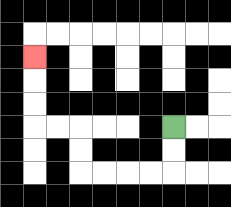{'start': '[7, 5]', 'end': '[1, 2]', 'path_directions': 'D,D,L,L,L,L,U,U,L,L,U,U,U', 'path_coordinates': '[[7, 5], [7, 6], [7, 7], [6, 7], [5, 7], [4, 7], [3, 7], [3, 6], [3, 5], [2, 5], [1, 5], [1, 4], [1, 3], [1, 2]]'}